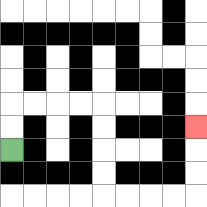{'start': '[0, 6]', 'end': '[8, 5]', 'path_directions': 'U,U,R,R,R,R,D,D,D,D,R,R,R,R,U,U,U', 'path_coordinates': '[[0, 6], [0, 5], [0, 4], [1, 4], [2, 4], [3, 4], [4, 4], [4, 5], [4, 6], [4, 7], [4, 8], [5, 8], [6, 8], [7, 8], [8, 8], [8, 7], [8, 6], [8, 5]]'}